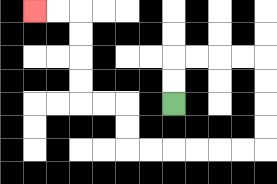{'start': '[7, 4]', 'end': '[1, 0]', 'path_directions': 'U,U,R,R,R,R,D,D,D,D,L,L,L,L,L,L,U,U,L,L,U,U,U,U,L,L', 'path_coordinates': '[[7, 4], [7, 3], [7, 2], [8, 2], [9, 2], [10, 2], [11, 2], [11, 3], [11, 4], [11, 5], [11, 6], [10, 6], [9, 6], [8, 6], [7, 6], [6, 6], [5, 6], [5, 5], [5, 4], [4, 4], [3, 4], [3, 3], [3, 2], [3, 1], [3, 0], [2, 0], [1, 0]]'}